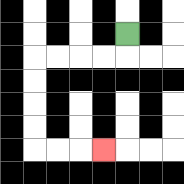{'start': '[5, 1]', 'end': '[4, 6]', 'path_directions': 'D,L,L,L,L,D,D,D,D,R,R,R', 'path_coordinates': '[[5, 1], [5, 2], [4, 2], [3, 2], [2, 2], [1, 2], [1, 3], [1, 4], [1, 5], [1, 6], [2, 6], [3, 6], [4, 6]]'}